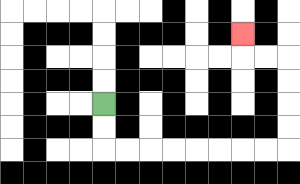{'start': '[4, 4]', 'end': '[10, 1]', 'path_directions': 'D,D,R,R,R,R,R,R,R,R,U,U,U,U,L,L,U', 'path_coordinates': '[[4, 4], [4, 5], [4, 6], [5, 6], [6, 6], [7, 6], [8, 6], [9, 6], [10, 6], [11, 6], [12, 6], [12, 5], [12, 4], [12, 3], [12, 2], [11, 2], [10, 2], [10, 1]]'}